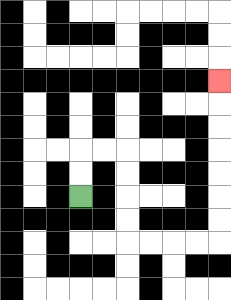{'start': '[3, 8]', 'end': '[9, 3]', 'path_directions': 'U,U,R,R,D,D,D,D,R,R,R,R,U,U,U,U,U,U,U', 'path_coordinates': '[[3, 8], [3, 7], [3, 6], [4, 6], [5, 6], [5, 7], [5, 8], [5, 9], [5, 10], [6, 10], [7, 10], [8, 10], [9, 10], [9, 9], [9, 8], [9, 7], [9, 6], [9, 5], [9, 4], [9, 3]]'}